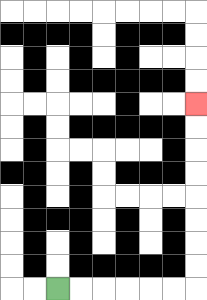{'start': '[2, 12]', 'end': '[8, 4]', 'path_directions': 'R,R,R,R,R,R,U,U,U,U,U,U,U,U', 'path_coordinates': '[[2, 12], [3, 12], [4, 12], [5, 12], [6, 12], [7, 12], [8, 12], [8, 11], [8, 10], [8, 9], [8, 8], [8, 7], [8, 6], [8, 5], [8, 4]]'}